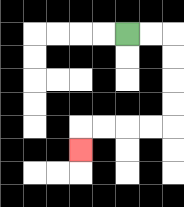{'start': '[5, 1]', 'end': '[3, 6]', 'path_directions': 'R,R,D,D,D,D,L,L,L,L,D', 'path_coordinates': '[[5, 1], [6, 1], [7, 1], [7, 2], [7, 3], [7, 4], [7, 5], [6, 5], [5, 5], [4, 5], [3, 5], [3, 6]]'}